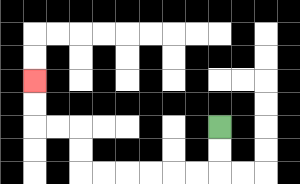{'start': '[9, 5]', 'end': '[1, 3]', 'path_directions': 'D,D,L,L,L,L,L,L,U,U,L,L,U,U', 'path_coordinates': '[[9, 5], [9, 6], [9, 7], [8, 7], [7, 7], [6, 7], [5, 7], [4, 7], [3, 7], [3, 6], [3, 5], [2, 5], [1, 5], [1, 4], [1, 3]]'}